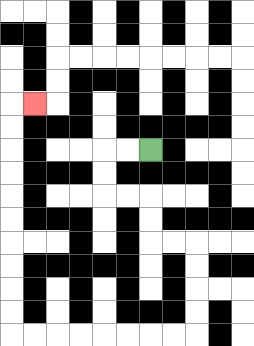{'start': '[6, 6]', 'end': '[1, 4]', 'path_directions': 'L,L,D,D,R,R,D,D,R,R,D,D,D,D,L,L,L,L,L,L,L,L,U,U,U,U,U,U,U,U,U,U,R', 'path_coordinates': '[[6, 6], [5, 6], [4, 6], [4, 7], [4, 8], [5, 8], [6, 8], [6, 9], [6, 10], [7, 10], [8, 10], [8, 11], [8, 12], [8, 13], [8, 14], [7, 14], [6, 14], [5, 14], [4, 14], [3, 14], [2, 14], [1, 14], [0, 14], [0, 13], [0, 12], [0, 11], [0, 10], [0, 9], [0, 8], [0, 7], [0, 6], [0, 5], [0, 4], [1, 4]]'}